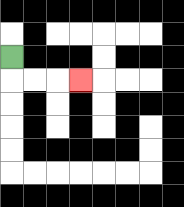{'start': '[0, 2]', 'end': '[3, 3]', 'path_directions': 'D,R,R,R', 'path_coordinates': '[[0, 2], [0, 3], [1, 3], [2, 3], [3, 3]]'}